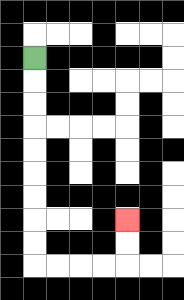{'start': '[1, 2]', 'end': '[5, 9]', 'path_directions': 'D,D,D,D,D,D,D,D,D,R,R,R,R,U,U', 'path_coordinates': '[[1, 2], [1, 3], [1, 4], [1, 5], [1, 6], [1, 7], [1, 8], [1, 9], [1, 10], [1, 11], [2, 11], [3, 11], [4, 11], [5, 11], [5, 10], [5, 9]]'}